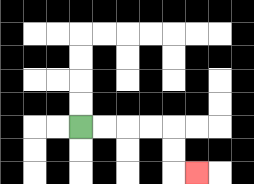{'start': '[3, 5]', 'end': '[8, 7]', 'path_directions': 'R,R,R,R,D,D,R', 'path_coordinates': '[[3, 5], [4, 5], [5, 5], [6, 5], [7, 5], [7, 6], [7, 7], [8, 7]]'}